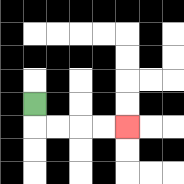{'start': '[1, 4]', 'end': '[5, 5]', 'path_directions': 'D,R,R,R,R', 'path_coordinates': '[[1, 4], [1, 5], [2, 5], [3, 5], [4, 5], [5, 5]]'}